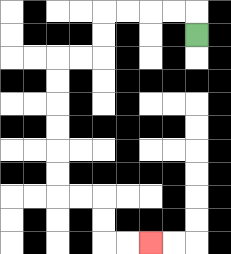{'start': '[8, 1]', 'end': '[6, 10]', 'path_directions': 'U,L,L,L,L,D,D,L,L,D,D,D,D,D,D,R,R,D,D,R,R', 'path_coordinates': '[[8, 1], [8, 0], [7, 0], [6, 0], [5, 0], [4, 0], [4, 1], [4, 2], [3, 2], [2, 2], [2, 3], [2, 4], [2, 5], [2, 6], [2, 7], [2, 8], [3, 8], [4, 8], [4, 9], [4, 10], [5, 10], [6, 10]]'}